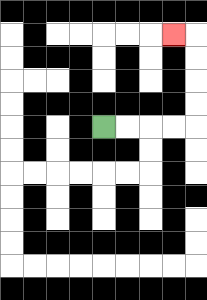{'start': '[4, 5]', 'end': '[7, 1]', 'path_directions': 'R,R,R,R,U,U,U,U,L', 'path_coordinates': '[[4, 5], [5, 5], [6, 5], [7, 5], [8, 5], [8, 4], [8, 3], [8, 2], [8, 1], [7, 1]]'}